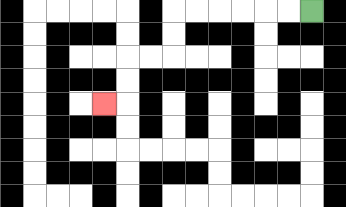{'start': '[13, 0]', 'end': '[4, 4]', 'path_directions': 'L,L,L,L,L,L,D,D,L,L,D,D,L', 'path_coordinates': '[[13, 0], [12, 0], [11, 0], [10, 0], [9, 0], [8, 0], [7, 0], [7, 1], [7, 2], [6, 2], [5, 2], [5, 3], [5, 4], [4, 4]]'}